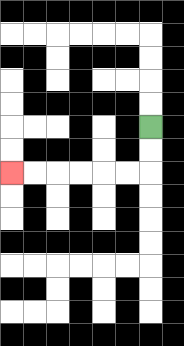{'start': '[6, 5]', 'end': '[0, 7]', 'path_directions': 'D,D,L,L,L,L,L,L', 'path_coordinates': '[[6, 5], [6, 6], [6, 7], [5, 7], [4, 7], [3, 7], [2, 7], [1, 7], [0, 7]]'}